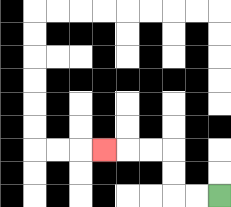{'start': '[9, 8]', 'end': '[4, 6]', 'path_directions': 'L,L,U,U,L,L,L', 'path_coordinates': '[[9, 8], [8, 8], [7, 8], [7, 7], [7, 6], [6, 6], [5, 6], [4, 6]]'}